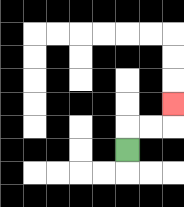{'start': '[5, 6]', 'end': '[7, 4]', 'path_directions': 'U,R,R,U', 'path_coordinates': '[[5, 6], [5, 5], [6, 5], [7, 5], [7, 4]]'}